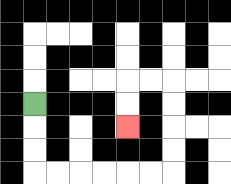{'start': '[1, 4]', 'end': '[5, 5]', 'path_directions': 'D,D,D,R,R,R,R,R,R,U,U,U,U,L,L,D,D', 'path_coordinates': '[[1, 4], [1, 5], [1, 6], [1, 7], [2, 7], [3, 7], [4, 7], [5, 7], [6, 7], [7, 7], [7, 6], [7, 5], [7, 4], [7, 3], [6, 3], [5, 3], [5, 4], [5, 5]]'}